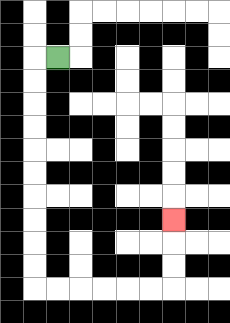{'start': '[2, 2]', 'end': '[7, 9]', 'path_directions': 'L,D,D,D,D,D,D,D,D,D,D,R,R,R,R,R,R,U,U,U', 'path_coordinates': '[[2, 2], [1, 2], [1, 3], [1, 4], [1, 5], [1, 6], [1, 7], [1, 8], [1, 9], [1, 10], [1, 11], [1, 12], [2, 12], [3, 12], [4, 12], [5, 12], [6, 12], [7, 12], [7, 11], [7, 10], [7, 9]]'}